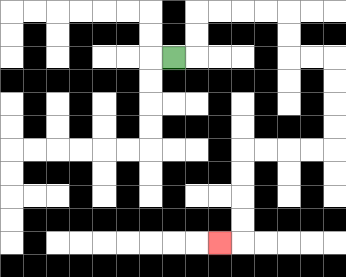{'start': '[7, 2]', 'end': '[9, 10]', 'path_directions': 'R,U,U,R,R,R,R,D,D,R,R,D,D,D,D,L,L,L,L,D,D,D,D,L', 'path_coordinates': '[[7, 2], [8, 2], [8, 1], [8, 0], [9, 0], [10, 0], [11, 0], [12, 0], [12, 1], [12, 2], [13, 2], [14, 2], [14, 3], [14, 4], [14, 5], [14, 6], [13, 6], [12, 6], [11, 6], [10, 6], [10, 7], [10, 8], [10, 9], [10, 10], [9, 10]]'}